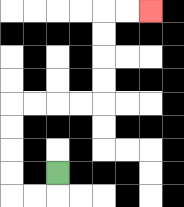{'start': '[2, 7]', 'end': '[6, 0]', 'path_directions': 'D,L,L,U,U,U,U,R,R,R,R,U,U,U,U,R,R', 'path_coordinates': '[[2, 7], [2, 8], [1, 8], [0, 8], [0, 7], [0, 6], [0, 5], [0, 4], [1, 4], [2, 4], [3, 4], [4, 4], [4, 3], [4, 2], [4, 1], [4, 0], [5, 0], [6, 0]]'}